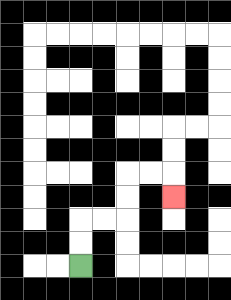{'start': '[3, 11]', 'end': '[7, 8]', 'path_directions': 'U,U,R,R,U,U,R,R,D', 'path_coordinates': '[[3, 11], [3, 10], [3, 9], [4, 9], [5, 9], [5, 8], [5, 7], [6, 7], [7, 7], [7, 8]]'}